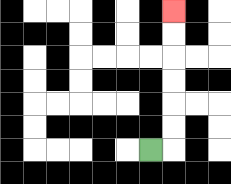{'start': '[6, 6]', 'end': '[7, 0]', 'path_directions': 'R,U,U,U,U,U,U', 'path_coordinates': '[[6, 6], [7, 6], [7, 5], [7, 4], [7, 3], [7, 2], [7, 1], [7, 0]]'}